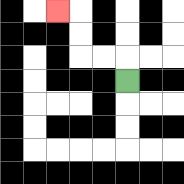{'start': '[5, 3]', 'end': '[2, 0]', 'path_directions': 'U,L,L,U,U,L', 'path_coordinates': '[[5, 3], [5, 2], [4, 2], [3, 2], [3, 1], [3, 0], [2, 0]]'}